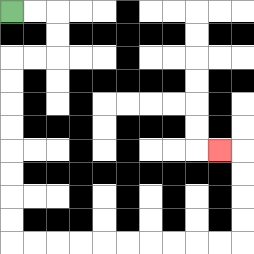{'start': '[0, 0]', 'end': '[9, 6]', 'path_directions': 'R,R,D,D,L,L,D,D,D,D,D,D,D,D,R,R,R,R,R,R,R,R,R,R,U,U,U,U,L', 'path_coordinates': '[[0, 0], [1, 0], [2, 0], [2, 1], [2, 2], [1, 2], [0, 2], [0, 3], [0, 4], [0, 5], [0, 6], [0, 7], [0, 8], [0, 9], [0, 10], [1, 10], [2, 10], [3, 10], [4, 10], [5, 10], [6, 10], [7, 10], [8, 10], [9, 10], [10, 10], [10, 9], [10, 8], [10, 7], [10, 6], [9, 6]]'}